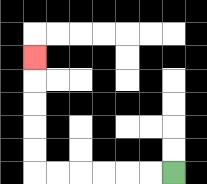{'start': '[7, 7]', 'end': '[1, 2]', 'path_directions': 'L,L,L,L,L,L,U,U,U,U,U', 'path_coordinates': '[[7, 7], [6, 7], [5, 7], [4, 7], [3, 7], [2, 7], [1, 7], [1, 6], [1, 5], [1, 4], [1, 3], [1, 2]]'}